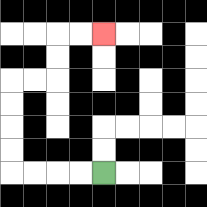{'start': '[4, 7]', 'end': '[4, 1]', 'path_directions': 'L,L,L,L,U,U,U,U,R,R,U,U,R,R', 'path_coordinates': '[[4, 7], [3, 7], [2, 7], [1, 7], [0, 7], [0, 6], [0, 5], [0, 4], [0, 3], [1, 3], [2, 3], [2, 2], [2, 1], [3, 1], [4, 1]]'}